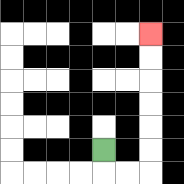{'start': '[4, 6]', 'end': '[6, 1]', 'path_directions': 'D,R,R,U,U,U,U,U,U', 'path_coordinates': '[[4, 6], [4, 7], [5, 7], [6, 7], [6, 6], [6, 5], [6, 4], [6, 3], [6, 2], [6, 1]]'}